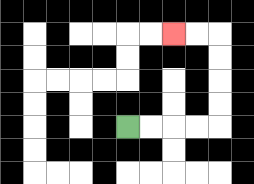{'start': '[5, 5]', 'end': '[7, 1]', 'path_directions': 'R,R,R,R,U,U,U,U,L,L', 'path_coordinates': '[[5, 5], [6, 5], [7, 5], [8, 5], [9, 5], [9, 4], [9, 3], [9, 2], [9, 1], [8, 1], [7, 1]]'}